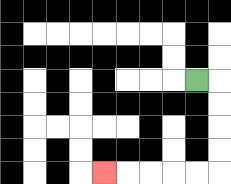{'start': '[8, 3]', 'end': '[4, 7]', 'path_directions': 'R,D,D,D,D,L,L,L,L,L', 'path_coordinates': '[[8, 3], [9, 3], [9, 4], [9, 5], [9, 6], [9, 7], [8, 7], [7, 7], [6, 7], [5, 7], [4, 7]]'}